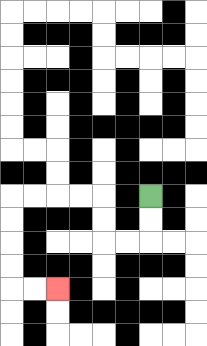{'start': '[6, 8]', 'end': '[2, 12]', 'path_directions': 'D,D,L,L,U,U,L,L,L,L,D,D,D,D,R,R', 'path_coordinates': '[[6, 8], [6, 9], [6, 10], [5, 10], [4, 10], [4, 9], [4, 8], [3, 8], [2, 8], [1, 8], [0, 8], [0, 9], [0, 10], [0, 11], [0, 12], [1, 12], [2, 12]]'}